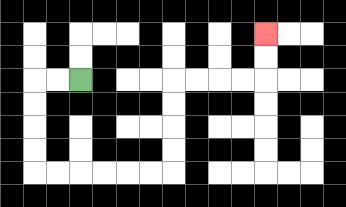{'start': '[3, 3]', 'end': '[11, 1]', 'path_directions': 'L,L,D,D,D,D,R,R,R,R,R,R,U,U,U,U,R,R,R,R,U,U', 'path_coordinates': '[[3, 3], [2, 3], [1, 3], [1, 4], [1, 5], [1, 6], [1, 7], [2, 7], [3, 7], [4, 7], [5, 7], [6, 7], [7, 7], [7, 6], [7, 5], [7, 4], [7, 3], [8, 3], [9, 3], [10, 3], [11, 3], [11, 2], [11, 1]]'}